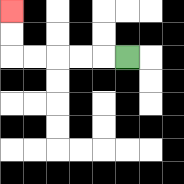{'start': '[5, 2]', 'end': '[0, 0]', 'path_directions': 'L,L,L,L,L,U,U', 'path_coordinates': '[[5, 2], [4, 2], [3, 2], [2, 2], [1, 2], [0, 2], [0, 1], [0, 0]]'}